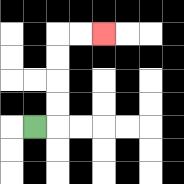{'start': '[1, 5]', 'end': '[4, 1]', 'path_directions': 'R,U,U,U,U,R,R', 'path_coordinates': '[[1, 5], [2, 5], [2, 4], [2, 3], [2, 2], [2, 1], [3, 1], [4, 1]]'}